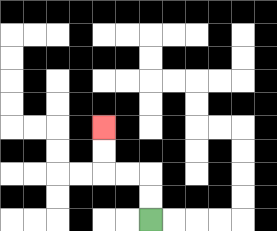{'start': '[6, 9]', 'end': '[4, 5]', 'path_directions': 'U,U,L,L,U,U', 'path_coordinates': '[[6, 9], [6, 8], [6, 7], [5, 7], [4, 7], [4, 6], [4, 5]]'}